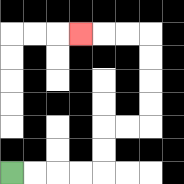{'start': '[0, 7]', 'end': '[3, 1]', 'path_directions': 'R,R,R,R,U,U,R,R,U,U,U,U,L,L,L', 'path_coordinates': '[[0, 7], [1, 7], [2, 7], [3, 7], [4, 7], [4, 6], [4, 5], [5, 5], [6, 5], [6, 4], [6, 3], [6, 2], [6, 1], [5, 1], [4, 1], [3, 1]]'}